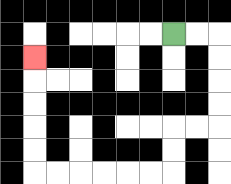{'start': '[7, 1]', 'end': '[1, 2]', 'path_directions': 'R,R,D,D,D,D,L,L,D,D,L,L,L,L,L,L,U,U,U,U,U', 'path_coordinates': '[[7, 1], [8, 1], [9, 1], [9, 2], [9, 3], [9, 4], [9, 5], [8, 5], [7, 5], [7, 6], [7, 7], [6, 7], [5, 7], [4, 7], [3, 7], [2, 7], [1, 7], [1, 6], [1, 5], [1, 4], [1, 3], [1, 2]]'}